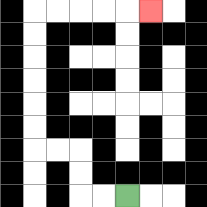{'start': '[5, 8]', 'end': '[6, 0]', 'path_directions': 'L,L,U,U,L,L,U,U,U,U,U,U,R,R,R,R,R', 'path_coordinates': '[[5, 8], [4, 8], [3, 8], [3, 7], [3, 6], [2, 6], [1, 6], [1, 5], [1, 4], [1, 3], [1, 2], [1, 1], [1, 0], [2, 0], [3, 0], [4, 0], [5, 0], [6, 0]]'}